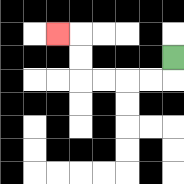{'start': '[7, 2]', 'end': '[2, 1]', 'path_directions': 'D,L,L,L,L,U,U,L', 'path_coordinates': '[[7, 2], [7, 3], [6, 3], [5, 3], [4, 3], [3, 3], [3, 2], [3, 1], [2, 1]]'}